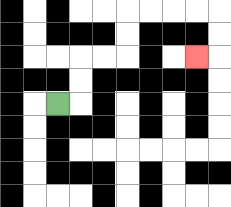{'start': '[2, 4]', 'end': '[8, 2]', 'path_directions': 'R,U,U,R,R,U,U,R,R,R,R,D,D,L', 'path_coordinates': '[[2, 4], [3, 4], [3, 3], [3, 2], [4, 2], [5, 2], [5, 1], [5, 0], [6, 0], [7, 0], [8, 0], [9, 0], [9, 1], [9, 2], [8, 2]]'}